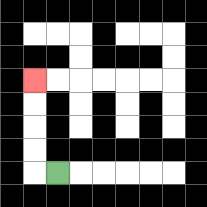{'start': '[2, 7]', 'end': '[1, 3]', 'path_directions': 'L,U,U,U,U', 'path_coordinates': '[[2, 7], [1, 7], [1, 6], [1, 5], [1, 4], [1, 3]]'}